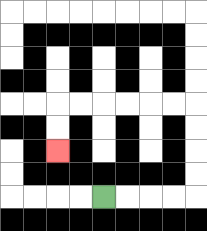{'start': '[4, 8]', 'end': '[2, 6]', 'path_directions': 'R,R,R,R,U,U,U,U,L,L,L,L,L,L,D,D', 'path_coordinates': '[[4, 8], [5, 8], [6, 8], [7, 8], [8, 8], [8, 7], [8, 6], [8, 5], [8, 4], [7, 4], [6, 4], [5, 4], [4, 4], [3, 4], [2, 4], [2, 5], [2, 6]]'}